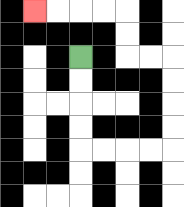{'start': '[3, 2]', 'end': '[1, 0]', 'path_directions': 'D,D,D,D,R,R,R,R,U,U,U,U,L,L,U,U,L,L,L,L', 'path_coordinates': '[[3, 2], [3, 3], [3, 4], [3, 5], [3, 6], [4, 6], [5, 6], [6, 6], [7, 6], [7, 5], [7, 4], [7, 3], [7, 2], [6, 2], [5, 2], [5, 1], [5, 0], [4, 0], [3, 0], [2, 0], [1, 0]]'}